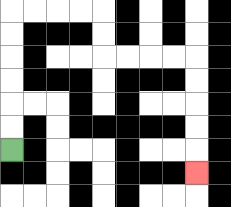{'start': '[0, 6]', 'end': '[8, 7]', 'path_directions': 'U,U,U,U,U,U,R,R,R,R,D,D,R,R,R,R,D,D,D,D,D', 'path_coordinates': '[[0, 6], [0, 5], [0, 4], [0, 3], [0, 2], [0, 1], [0, 0], [1, 0], [2, 0], [3, 0], [4, 0], [4, 1], [4, 2], [5, 2], [6, 2], [7, 2], [8, 2], [8, 3], [8, 4], [8, 5], [8, 6], [8, 7]]'}